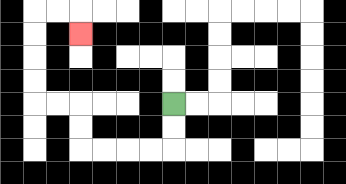{'start': '[7, 4]', 'end': '[3, 1]', 'path_directions': 'D,D,L,L,L,L,U,U,L,L,U,U,U,U,R,R,D', 'path_coordinates': '[[7, 4], [7, 5], [7, 6], [6, 6], [5, 6], [4, 6], [3, 6], [3, 5], [3, 4], [2, 4], [1, 4], [1, 3], [1, 2], [1, 1], [1, 0], [2, 0], [3, 0], [3, 1]]'}